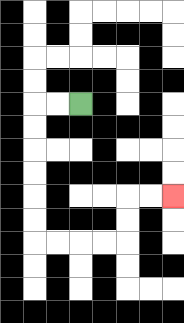{'start': '[3, 4]', 'end': '[7, 8]', 'path_directions': 'L,L,D,D,D,D,D,D,R,R,R,R,U,U,R,R', 'path_coordinates': '[[3, 4], [2, 4], [1, 4], [1, 5], [1, 6], [1, 7], [1, 8], [1, 9], [1, 10], [2, 10], [3, 10], [4, 10], [5, 10], [5, 9], [5, 8], [6, 8], [7, 8]]'}